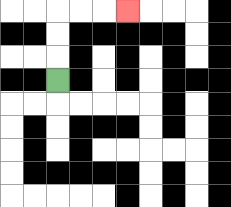{'start': '[2, 3]', 'end': '[5, 0]', 'path_directions': 'U,U,U,R,R,R', 'path_coordinates': '[[2, 3], [2, 2], [2, 1], [2, 0], [3, 0], [4, 0], [5, 0]]'}